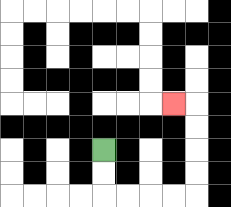{'start': '[4, 6]', 'end': '[7, 4]', 'path_directions': 'D,D,R,R,R,R,U,U,U,U,L', 'path_coordinates': '[[4, 6], [4, 7], [4, 8], [5, 8], [6, 8], [7, 8], [8, 8], [8, 7], [8, 6], [8, 5], [8, 4], [7, 4]]'}